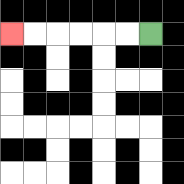{'start': '[6, 1]', 'end': '[0, 1]', 'path_directions': 'L,L,L,L,L,L', 'path_coordinates': '[[6, 1], [5, 1], [4, 1], [3, 1], [2, 1], [1, 1], [0, 1]]'}